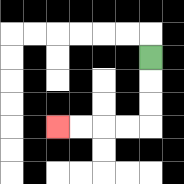{'start': '[6, 2]', 'end': '[2, 5]', 'path_directions': 'D,D,D,L,L,L,L', 'path_coordinates': '[[6, 2], [6, 3], [6, 4], [6, 5], [5, 5], [4, 5], [3, 5], [2, 5]]'}